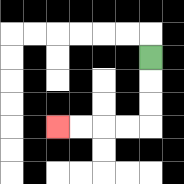{'start': '[6, 2]', 'end': '[2, 5]', 'path_directions': 'D,D,D,L,L,L,L', 'path_coordinates': '[[6, 2], [6, 3], [6, 4], [6, 5], [5, 5], [4, 5], [3, 5], [2, 5]]'}